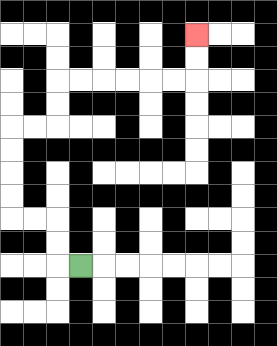{'start': '[3, 11]', 'end': '[8, 1]', 'path_directions': 'L,U,U,L,L,U,U,U,U,R,R,U,U,R,R,R,R,R,R,U,U', 'path_coordinates': '[[3, 11], [2, 11], [2, 10], [2, 9], [1, 9], [0, 9], [0, 8], [0, 7], [0, 6], [0, 5], [1, 5], [2, 5], [2, 4], [2, 3], [3, 3], [4, 3], [5, 3], [6, 3], [7, 3], [8, 3], [8, 2], [8, 1]]'}